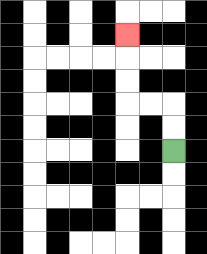{'start': '[7, 6]', 'end': '[5, 1]', 'path_directions': 'U,U,L,L,U,U,U', 'path_coordinates': '[[7, 6], [7, 5], [7, 4], [6, 4], [5, 4], [5, 3], [5, 2], [5, 1]]'}